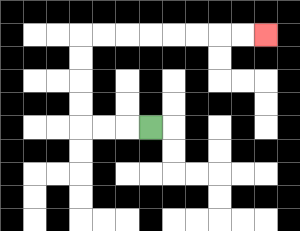{'start': '[6, 5]', 'end': '[11, 1]', 'path_directions': 'L,L,L,U,U,U,U,R,R,R,R,R,R,R,R', 'path_coordinates': '[[6, 5], [5, 5], [4, 5], [3, 5], [3, 4], [3, 3], [3, 2], [3, 1], [4, 1], [5, 1], [6, 1], [7, 1], [8, 1], [9, 1], [10, 1], [11, 1]]'}